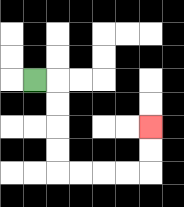{'start': '[1, 3]', 'end': '[6, 5]', 'path_directions': 'R,D,D,D,D,R,R,R,R,U,U', 'path_coordinates': '[[1, 3], [2, 3], [2, 4], [2, 5], [2, 6], [2, 7], [3, 7], [4, 7], [5, 7], [6, 7], [6, 6], [6, 5]]'}